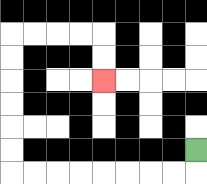{'start': '[8, 6]', 'end': '[4, 3]', 'path_directions': 'D,L,L,L,L,L,L,L,L,U,U,U,U,U,U,R,R,R,R,D,D', 'path_coordinates': '[[8, 6], [8, 7], [7, 7], [6, 7], [5, 7], [4, 7], [3, 7], [2, 7], [1, 7], [0, 7], [0, 6], [0, 5], [0, 4], [0, 3], [0, 2], [0, 1], [1, 1], [2, 1], [3, 1], [4, 1], [4, 2], [4, 3]]'}